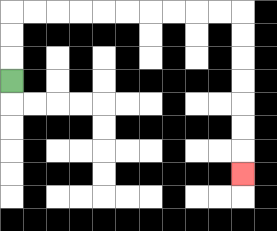{'start': '[0, 3]', 'end': '[10, 7]', 'path_directions': 'U,U,U,R,R,R,R,R,R,R,R,R,R,D,D,D,D,D,D,D', 'path_coordinates': '[[0, 3], [0, 2], [0, 1], [0, 0], [1, 0], [2, 0], [3, 0], [4, 0], [5, 0], [6, 0], [7, 0], [8, 0], [9, 0], [10, 0], [10, 1], [10, 2], [10, 3], [10, 4], [10, 5], [10, 6], [10, 7]]'}